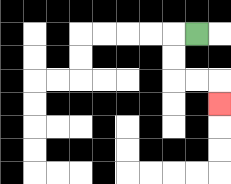{'start': '[8, 1]', 'end': '[9, 4]', 'path_directions': 'L,D,D,R,R,D', 'path_coordinates': '[[8, 1], [7, 1], [7, 2], [7, 3], [8, 3], [9, 3], [9, 4]]'}